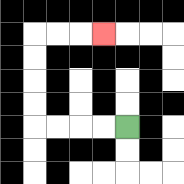{'start': '[5, 5]', 'end': '[4, 1]', 'path_directions': 'L,L,L,L,U,U,U,U,R,R,R', 'path_coordinates': '[[5, 5], [4, 5], [3, 5], [2, 5], [1, 5], [1, 4], [1, 3], [1, 2], [1, 1], [2, 1], [3, 1], [4, 1]]'}